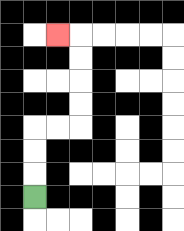{'start': '[1, 8]', 'end': '[2, 1]', 'path_directions': 'U,U,U,R,R,U,U,U,U,L', 'path_coordinates': '[[1, 8], [1, 7], [1, 6], [1, 5], [2, 5], [3, 5], [3, 4], [3, 3], [3, 2], [3, 1], [2, 1]]'}